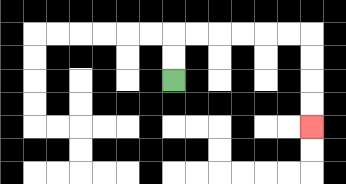{'start': '[7, 3]', 'end': '[13, 5]', 'path_directions': 'U,U,R,R,R,R,R,R,D,D,D,D', 'path_coordinates': '[[7, 3], [7, 2], [7, 1], [8, 1], [9, 1], [10, 1], [11, 1], [12, 1], [13, 1], [13, 2], [13, 3], [13, 4], [13, 5]]'}